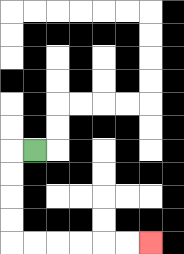{'start': '[1, 6]', 'end': '[6, 10]', 'path_directions': 'L,D,D,D,D,R,R,R,R,R,R', 'path_coordinates': '[[1, 6], [0, 6], [0, 7], [0, 8], [0, 9], [0, 10], [1, 10], [2, 10], [3, 10], [4, 10], [5, 10], [6, 10]]'}